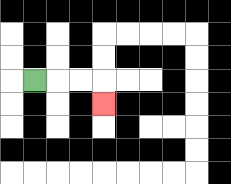{'start': '[1, 3]', 'end': '[4, 4]', 'path_directions': 'R,R,R,D', 'path_coordinates': '[[1, 3], [2, 3], [3, 3], [4, 3], [4, 4]]'}